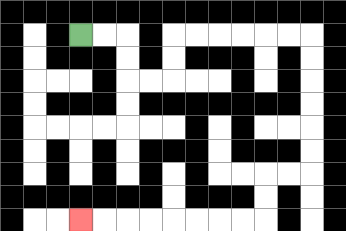{'start': '[3, 1]', 'end': '[3, 9]', 'path_directions': 'R,R,D,D,R,R,U,U,R,R,R,R,R,R,D,D,D,D,D,D,L,L,D,D,L,L,L,L,L,L,L,L', 'path_coordinates': '[[3, 1], [4, 1], [5, 1], [5, 2], [5, 3], [6, 3], [7, 3], [7, 2], [7, 1], [8, 1], [9, 1], [10, 1], [11, 1], [12, 1], [13, 1], [13, 2], [13, 3], [13, 4], [13, 5], [13, 6], [13, 7], [12, 7], [11, 7], [11, 8], [11, 9], [10, 9], [9, 9], [8, 9], [7, 9], [6, 9], [5, 9], [4, 9], [3, 9]]'}